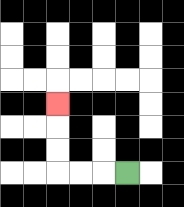{'start': '[5, 7]', 'end': '[2, 4]', 'path_directions': 'L,L,L,U,U,U', 'path_coordinates': '[[5, 7], [4, 7], [3, 7], [2, 7], [2, 6], [2, 5], [2, 4]]'}